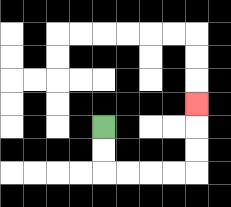{'start': '[4, 5]', 'end': '[8, 4]', 'path_directions': 'D,D,R,R,R,R,U,U,U', 'path_coordinates': '[[4, 5], [4, 6], [4, 7], [5, 7], [6, 7], [7, 7], [8, 7], [8, 6], [8, 5], [8, 4]]'}